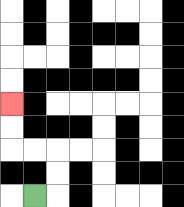{'start': '[1, 8]', 'end': '[0, 4]', 'path_directions': 'R,U,U,L,L,U,U', 'path_coordinates': '[[1, 8], [2, 8], [2, 7], [2, 6], [1, 6], [0, 6], [0, 5], [0, 4]]'}